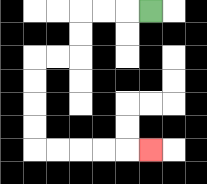{'start': '[6, 0]', 'end': '[6, 6]', 'path_directions': 'L,L,L,D,D,L,L,D,D,D,D,R,R,R,R,R', 'path_coordinates': '[[6, 0], [5, 0], [4, 0], [3, 0], [3, 1], [3, 2], [2, 2], [1, 2], [1, 3], [1, 4], [1, 5], [1, 6], [2, 6], [3, 6], [4, 6], [5, 6], [6, 6]]'}